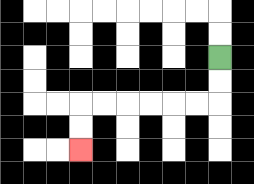{'start': '[9, 2]', 'end': '[3, 6]', 'path_directions': 'D,D,L,L,L,L,L,L,D,D', 'path_coordinates': '[[9, 2], [9, 3], [9, 4], [8, 4], [7, 4], [6, 4], [5, 4], [4, 4], [3, 4], [3, 5], [3, 6]]'}